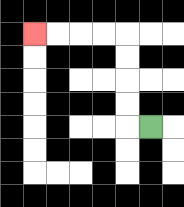{'start': '[6, 5]', 'end': '[1, 1]', 'path_directions': 'L,U,U,U,U,L,L,L,L', 'path_coordinates': '[[6, 5], [5, 5], [5, 4], [5, 3], [5, 2], [5, 1], [4, 1], [3, 1], [2, 1], [1, 1]]'}